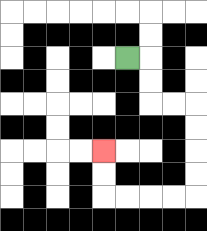{'start': '[5, 2]', 'end': '[4, 6]', 'path_directions': 'R,D,D,R,R,D,D,D,D,L,L,L,L,U,U', 'path_coordinates': '[[5, 2], [6, 2], [6, 3], [6, 4], [7, 4], [8, 4], [8, 5], [8, 6], [8, 7], [8, 8], [7, 8], [6, 8], [5, 8], [4, 8], [4, 7], [4, 6]]'}